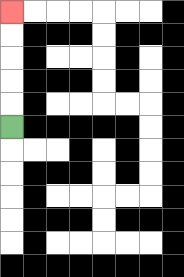{'start': '[0, 5]', 'end': '[0, 0]', 'path_directions': 'U,U,U,U,U', 'path_coordinates': '[[0, 5], [0, 4], [0, 3], [0, 2], [0, 1], [0, 0]]'}